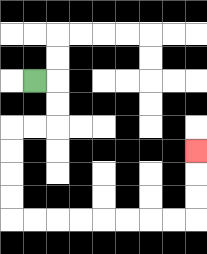{'start': '[1, 3]', 'end': '[8, 6]', 'path_directions': 'R,D,D,L,L,D,D,D,D,R,R,R,R,R,R,R,R,U,U,U', 'path_coordinates': '[[1, 3], [2, 3], [2, 4], [2, 5], [1, 5], [0, 5], [0, 6], [0, 7], [0, 8], [0, 9], [1, 9], [2, 9], [3, 9], [4, 9], [5, 9], [6, 9], [7, 9], [8, 9], [8, 8], [8, 7], [8, 6]]'}